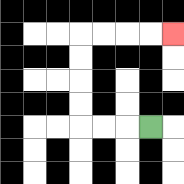{'start': '[6, 5]', 'end': '[7, 1]', 'path_directions': 'L,L,L,U,U,U,U,R,R,R,R', 'path_coordinates': '[[6, 5], [5, 5], [4, 5], [3, 5], [3, 4], [3, 3], [3, 2], [3, 1], [4, 1], [5, 1], [6, 1], [7, 1]]'}